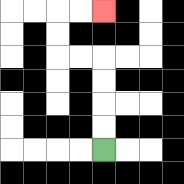{'start': '[4, 6]', 'end': '[4, 0]', 'path_directions': 'U,U,U,U,L,L,U,U,R,R', 'path_coordinates': '[[4, 6], [4, 5], [4, 4], [4, 3], [4, 2], [3, 2], [2, 2], [2, 1], [2, 0], [3, 0], [4, 0]]'}